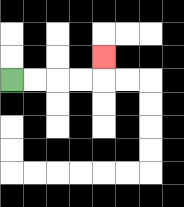{'start': '[0, 3]', 'end': '[4, 2]', 'path_directions': 'R,R,R,R,U', 'path_coordinates': '[[0, 3], [1, 3], [2, 3], [3, 3], [4, 3], [4, 2]]'}